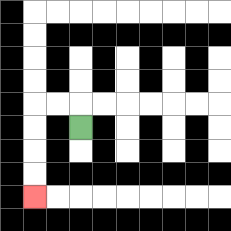{'start': '[3, 5]', 'end': '[1, 8]', 'path_directions': 'U,L,L,D,D,D,D', 'path_coordinates': '[[3, 5], [3, 4], [2, 4], [1, 4], [1, 5], [1, 6], [1, 7], [1, 8]]'}